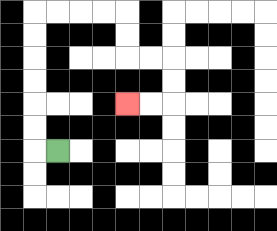{'start': '[2, 6]', 'end': '[5, 4]', 'path_directions': 'L,U,U,U,U,U,U,R,R,R,R,D,D,R,R,D,D,L,L', 'path_coordinates': '[[2, 6], [1, 6], [1, 5], [1, 4], [1, 3], [1, 2], [1, 1], [1, 0], [2, 0], [3, 0], [4, 0], [5, 0], [5, 1], [5, 2], [6, 2], [7, 2], [7, 3], [7, 4], [6, 4], [5, 4]]'}